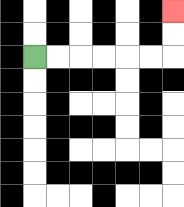{'start': '[1, 2]', 'end': '[7, 0]', 'path_directions': 'R,R,R,R,R,R,U,U', 'path_coordinates': '[[1, 2], [2, 2], [3, 2], [4, 2], [5, 2], [6, 2], [7, 2], [7, 1], [7, 0]]'}